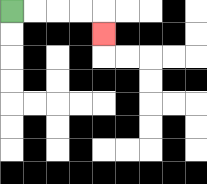{'start': '[0, 0]', 'end': '[4, 1]', 'path_directions': 'R,R,R,R,D', 'path_coordinates': '[[0, 0], [1, 0], [2, 0], [3, 0], [4, 0], [4, 1]]'}